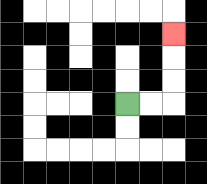{'start': '[5, 4]', 'end': '[7, 1]', 'path_directions': 'R,R,U,U,U', 'path_coordinates': '[[5, 4], [6, 4], [7, 4], [7, 3], [7, 2], [7, 1]]'}